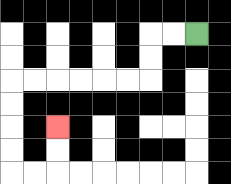{'start': '[8, 1]', 'end': '[2, 5]', 'path_directions': 'L,L,D,D,L,L,L,L,L,L,D,D,D,D,R,R,U,U', 'path_coordinates': '[[8, 1], [7, 1], [6, 1], [6, 2], [6, 3], [5, 3], [4, 3], [3, 3], [2, 3], [1, 3], [0, 3], [0, 4], [0, 5], [0, 6], [0, 7], [1, 7], [2, 7], [2, 6], [2, 5]]'}